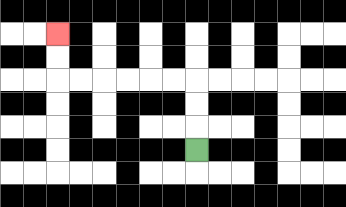{'start': '[8, 6]', 'end': '[2, 1]', 'path_directions': 'U,U,U,L,L,L,L,L,L,U,U', 'path_coordinates': '[[8, 6], [8, 5], [8, 4], [8, 3], [7, 3], [6, 3], [5, 3], [4, 3], [3, 3], [2, 3], [2, 2], [2, 1]]'}